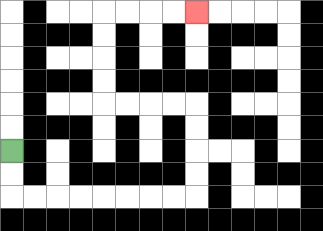{'start': '[0, 6]', 'end': '[8, 0]', 'path_directions': 'D,D,R,R,R,R,R,R,R,R,U,U,U,U,L,L,L,L,U,U,U,U,R,R,R,R', 'path_coordinates': '[[0, 6], [0, 7], [0, 8], [1, 8], [2, 8], [3, 8], [4, 8], [5, 8], [6, 8], [7, 8], [8, 8], [8, 7], [8, 6], [8, 5], [8, 4], [7, 4], [6, 4], [5, 4], [4, 4], [4, 3], [4, 2], [4, 1], [4, 0], [5, 0], [6, 0], [7, 0], [8, 0]]'}